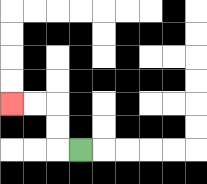{'start': '[3, 6]', 'end': '[0, 4]', 'path_directions': 'L,U,U,L,L', 'path_coordinates': '[[3, 6], [2, 6], [2, 5], [2, 4], [1, 4], [0, 4]]'}